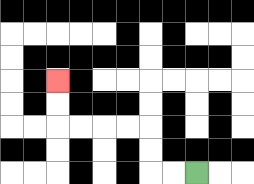{'start': '[8, 7]', 'end': '[2, 3]', 'path_directions': 'L,L,U,U,L,L,L,L,U,U', 'path_coordinates': '[[8, 7], [7, 7], [6, 7], [6, 6], [6, 5], [5, 5], [4, 5], [3, 5], [2, 5], [2, 4], [2, 3]]'}